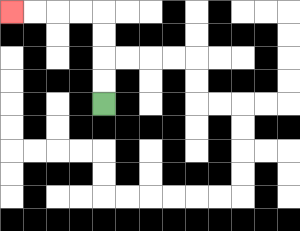{'start': '[4, 4]', 'end': '[0, 0]', 'path_directions': 'U,U,U,U,L,L,L,L', 'path_coordinates': '[[4, 4], [4, 3], [4, 2], [4, 1], [4, 0], [3, 0], [2, 0], [1, 0], [0, 0]]'}